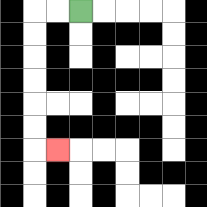{'start': '[3, 0]', 'end': '[2, 6]', 'path_directions': 'L,L,D,D,D,D,D,D,R', 'path_coordinates': '[[3, 0], [2, 0], [1, 0], [1, 1], [1, 2], [1, 3], [1, 4], [1, 5], [1, 6], [2, 6]]'}